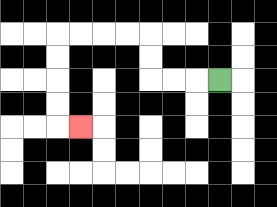{'start': '[9, 3]', 'end': '[3, 5]', 'path_directions': 'L,L,L,U,U,L,L,L,L,D,D,D,D,R', 'path_coordinates': '[[9, 3], [8, 3], [7, 3], [6, 3], [6, 2], [6, 1], [5, 1], [4, 1], [3, 1], [2, 1], [2, 2], [2, 3], [2, 4], [2, 5], [3, 5]]'}